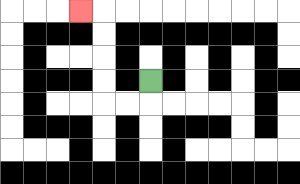{'start': '[6, 3]', 'end': '[3, 0]', 'path_directions': 'D,L,L,U,U,U,U,L', 'path_coordinates': '[[6, 3], [6, 4], [5, 4], [4, 4], [4, 3], [4, 2], [4, 1], [4, 0], [3, 0]]'}